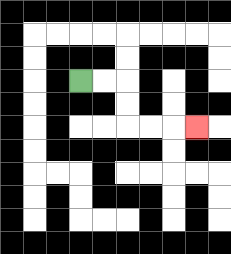{'start': '[3, 3]', 'end': '[8, 5]', 'path_directions': 'R,R,D,D,R,R,R', 'path_coordinates': '[[3, 3], [4, 3], [5, 3], [5, 4], [5, 5], [6, 5], [7, 5], [8, 5]]'}